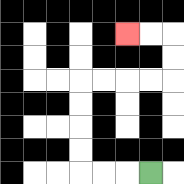{'start': '[6, 7]', 'end': '[5, 1]', 'path_directions': 'L,L,L,U,U,U,U,R,R,R,R,U,U,L,L', 'path_coordinates': '[[6, 7], [5, 7], [4, 7], [3, 7], [3, 6], [3, 5], [3, 4], [3, 3], [4, 3], [5, 3], [6, 3], [7, 3], [7, 2], [7, 1], [6, 1], [5, 1]]'}